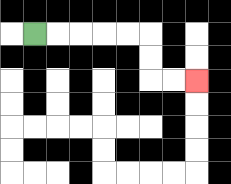{'start': '[1, 1]', 'end': '[8, 3]', 'path_directions': 'R,R,R,R,R,D,D,R,R', 'path_coordinates': '[[1, 1], [2, 1], [3, 1], [4, 1], [5, 1], [6, 1], [6, 2], [6, 3], [7, 3], [8, 3]]'}